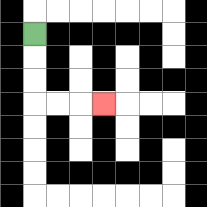{'start': '[1, 1]', 'end': '[4, 4]', 'path_directions': 'D,D,D,R,R,R', 'path_coordinates': '[[1, 1], [1, 2], [1, 3], [1, 4], [2, 4], [3, 4], [4, 4]]'}